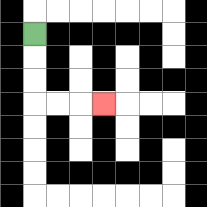{'start': '[1, 1]', 'end': '[4, 4]', 'path_directions': 'D,D,D,R,R,R', 'path_coordinates': '[[1, 1], [1, 2], [1, 3], [1, 4], [2, 4], [3, 4], [4, 4]]'}